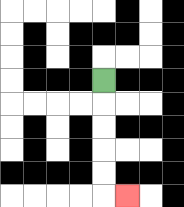{'start': '[4, 3]', 'end': '[5, 8]', 'path_directions': 'D,D,D,D,D,R', 'path_coordinates': '[[4, 3], [4, 4], [4, 5], [4, 6], [4, 7], [4, 8], [5, 8]]'}